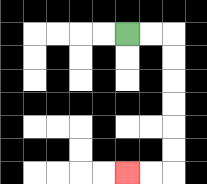{'start': '[5, 1]', 'end': '[5, 7]', 'path_directions': 'R,R,D,D,D,D,D,D,L,L', 'path_coordinates': '[[5, 1], [6, 1], [7, 1], [7, 2], [7, 3], [7, 4], [7, 5], [7, 6], [7, 7], [6, 7], [5, 7]]'}